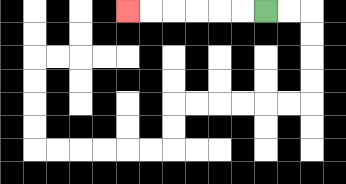{'start': '[11, 0]', 'end': '[5, 0]', 'path_directions': 'L,L,L,L,L,L', 'path_coordinates': '[[11, 0], [10, 0], [9, 0], [8, 0], [7, 0], [6, 0], [5, 0]]'}